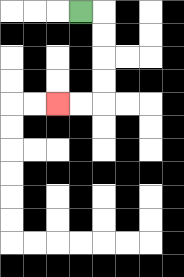{'start': '[3, 0]', 'end': '[2, 4]', 'path_directions': 'R,D,D,D,D,L,L', 'path_coordinates': '[[3, 0], [4, 0], [4, 1], [4, 2], [4, 3], [4, 4], [3, 4], [2, 4]]'}